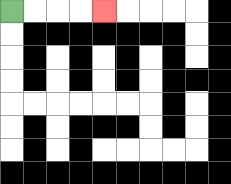{'start': '[0, 0]', 'end': '[4, 0]', 'path_directions': 'R,R,R,R', 'path_coordinates': '[[0, 0], [1, 0], [2, 0], [3, 0], [4, 0]]'}